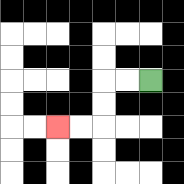{'start': '[6, 3]', 'end': '[2, 5]', 'path_directions': 'L,L,D,D,L,L', 'path_coordinates': '[[6, 3], [5, 3], [4, 3], [4, 4], [4, 5], [3, 5], [2, 5]]'}